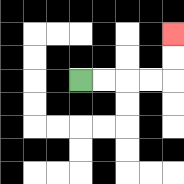{'start': '[3, 3]', 'end': '[7, 1]', 'path_directions': 'R,R,R,R,U,U', 'path_coordinates': '[[3, 3], [4, 3], [5, 3], [6, 3], [7, 3], [7, 2], [7, 1]]'}